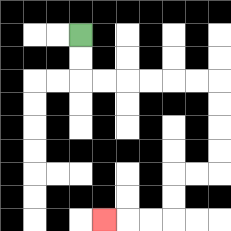{'start': '[3, 1]', 'end': '[4, 9]', 'path_directions': 'D,D,R,R,R,R,R,R,D,D,D,D,L,L,D,D,L,L,L', 'path_coordinates': '[[3, 1], [3, 2], [3, 3], [4, 3], [5, 3], [6, 3], [7, 3], [8, 3], [9, 3], [9, 4], [9, 5], [9, 6], [9, 7], [8, 7], [7, 7], [7, 8], [7, 9], [6, 9], [5, 9], [4, 9]]'}